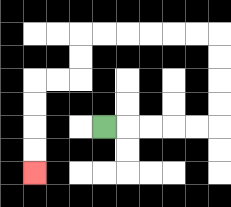{'start': '[4, 5]', 'end': '[1, 7]', 'path_directions': 'R,R,R,R,R,U,U,U,U,L,L,L,L,L,L,D,D,L,L,D,D,D,D', 'path_coordinates': '[[4, 5], [5, 5], [6, 5], [7, 5], [8, 5], [9, 5], [9, 4], [9, 3], [9, 2], [9, 1], [8, 1], [7, 1], [6, 1], [5, 1], [4, 1], [3, 1], [3, 2], [3, 3], [2, 3], [1, 3], [1, 4], [1, 5], [1, 6], [1, 7]]'}